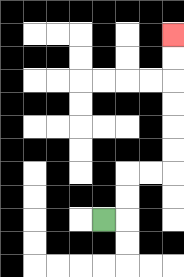{'start': '[4, 9]', 'end': '[7, 1]', 'path_directions': 'R,U,U,R,R,U,U,U,U,U,U', 'path_coordinates': '[[4, 9], [5, 9], [5, 8], [5, 7], [6, 7], [7, 7], [7, 6], [7, 5], [7, 4], [7, 3], [7, 2], [7, 1]]'}